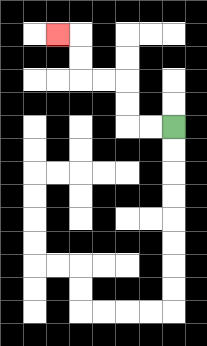{'start': '[7, 5]', 'end': '[2, 1]', 'path_directions': 'L,L,U,U,L,L,U,U,L', 'path_coordinates': '[[7, 5], [6, 5], [5, 5], [5, 4], [5, 3], [4, 3], [3, 3], [3, 2], [3, 1], [2, 1]]'}